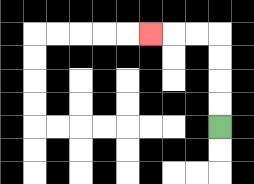{'start': '[9, 5]', 'end': '[6, 1]', 'path_directions': 'U,U,U,U,L,L,L', 'path_coordinates': '[[9, 5], [9, 4], [9, 3], [9, 2], [9, 1], [8, 1], [7, 1], [6, 1]]'}